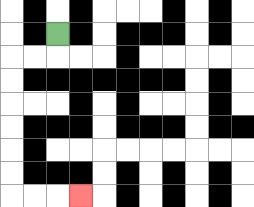{'start': '[2, 1]', 'end': '[3, 8]', 'path_directions': 'D,L,L,D,D,D,D,D,D,R,R,R', 'path_coordinates': '[[2, 1], [2, 2], [1, 2], [0, 2], [0, 3], [0, 4], [0, 5], [0, 6], [0, 7], [0, 8], [1, 8], [2, 8], [3, 8]]'}